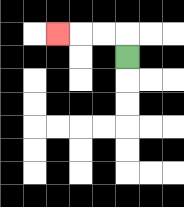{'start': '[5, 2]', 'end': '[2, 1]', 'path_directions': 'U,L,L,L', 'path_coordinates': '[[5, 2], [5, 1], [4, 1], [3, 1], [2, 1]]'}